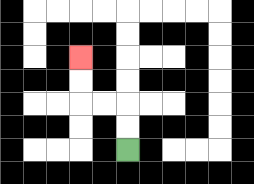{'start': '[5, 6]', 'end': '[3, 2]', 'path_directions': 'U,U,L,L,U,U', 'path_coordinates': '[[5, 6], [5, 5], [5, 4], [4, 4], [3, 4], [3, 3], [3, 2]]'}